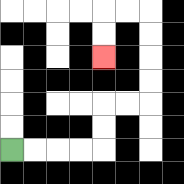{'start': '[0, 6]', 'end': '[4, 2]', 'path_directions': 'R,R,R,R,U,U,R,R,U,U,U,U,L,L,D,D', 'path_coordinates': '[[0, 6], [1, 6], [2, 6], [3, 6], [4, 6], [4, 5], [4, 4], [5, 4], [6, 4], [6, 3], [6, 2], [6, 1], [6, 0], [5, 0], [4, 0], [4, 1], [4, 2]]'}